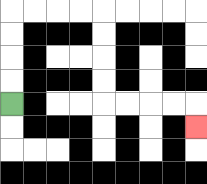{'start': '[0, 4]', 'end': '[8, 5]', 'path_directions': 'U,U,U,U,R,R,R,R,D,D,D,D,R,R,R,R,D', 'path_coordinates': '[[0, 4], [0, 3], [0, 2], [0, 1], [0, 0], [1, 0], [2, 0], [3, 0], [4, 0], [4, 1], [4, 2], [4, 3], [4, 4], [5, 4], [6, 4], [7, 4], [8, 4], [8, 5]]'}